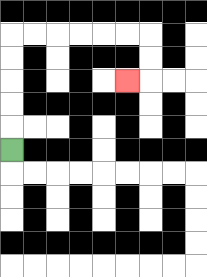{'start': '[0, 6]', 'end': '[5, 3]', 'path_directions': 'U,U,U,U,U,R,R,R,R,R,R,D,D,L', 'path_coordinates': '[[0, 6], [0, 5], [0, 4], [0, 3], [0, 2], [0, 1], [1, 1], [2, 1], [3, 1], [4, 1], [5, 1], [6, 1], [6, 2], [6, 3], [5, 3]]'}